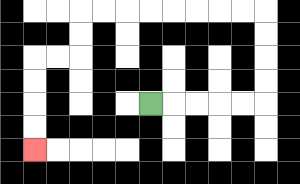{'start': '[6, 4]', 'end': '[1, 6]', 'path_directions': 'R,R,R,R,R,U,U,U,U,L,L,L,L,L,L,L,L,D,D,L,L,D,D,D,D', 'path_coordinates': '[[6, 4], [7, 4], [8, 4], [9, 4], [10, 4], [11, 4], [11, 3], [11, 2], [11, 1], [11, 0], [10, 0], [9, 0], [8, 0], [7, 0], [6, 0], [5, 0], [4, 0], [3, 0], [3, 1], [3, 2], [2, 2], [1, 2], [1, 3], [1, 4], [1, 5], [1, 6]]'}